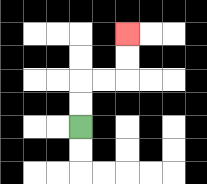{'start': '[3, 5]', 'end': '[5, 1]', 'path_directions': 'U,U,R,R,U,U', 'path_coordinates': '[[3, 5], [3, 4], [3, 3], [4, 3], [5, 3], [5, 2], [5, 1]]'}